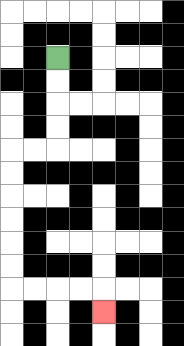{'start': '[2, 2]', 'end': '[4, 13]', 'path_directions': 'D,D,D,D,L,L,D,D,D,D,D,D,R,R,R,R,D', 'path_coordinates': '[[2, 2], [2, 3], [2, 4], [2, 5], [2, 6], [1, 6], [0, 6], [0, 7], [0, 8], [0, 9], [0, 10], [0, 11], [0, 12], [1, 12], [2, 12], [3, 12], [4, 12], [4, 13]]'}